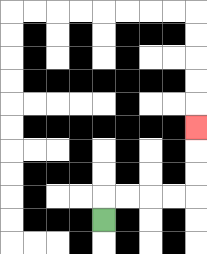{'start': '[4, 9]', 'end': '[8, 5]', 'path_directions': 'U,R,R,R,R,U,U,U', 'path_coordinates': '[[4, 9], [4, 8], [5, 8], [6, 8], [7, 8], [8, 8], [8, 7], [8, 6], [8, 5]]'}